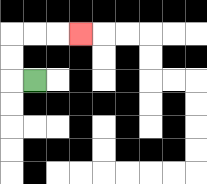{'start': '[1, 3]', 'end': '[3, 1]', 'path_directions': 'L,U,U,R,R,R', 'path_coordinates': '[[1, 3], [0, 3], [0, 2], [0, 1], [1, 1], [2, 1], [3, 1]]'}